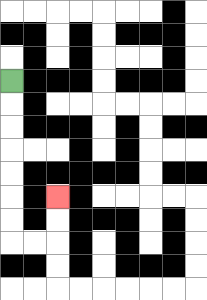{'start': '[0, 3]', 'end': '[2, 8]', 'path_directions': 'D,D,D,D,D,D,D,R,R,U,U', 'path_coordinates': '[[0, 3], [0, 4], [0, 5], [0, 6], [0, 7], [0, 8], [0, 9], [0, 10], [1, 10], [2, 10], [2, 9], [2, 8]]'}